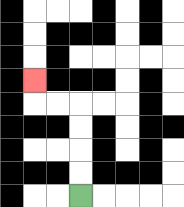{'start': '[3, 8]', 'end': '[1, 3]', 'path_directions': 'U,U,U,U,L,L,U', 'path_coordinates': '[[3, 8], [3, 7], [3, 6], [3, 5], [3, 4], [2, 4], [1, 4], [1, 3]]'}